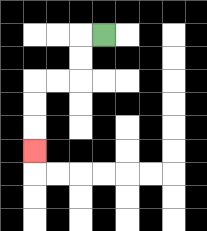{'start': '[4, 1]', 'end': '[1, 6]', 'path_directions': 'L,D,D,L,L,D,D,D', 'path_coordinates': '[[4, 1], [3, 1], [3, 2], [3, 3], [2, 3], [1, 3], [1, 4], [1, 5], [1, 6]]'}